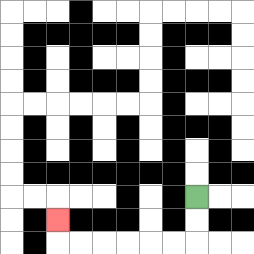{'start': '[8, 8]', 'end': '[2, 9]', 'path_directions': 'D,D,L,L,L,L,L,L,U', 'path_coordinates': '[[8, 8], [8, 9], [8, 10], [7, 10], [6, 10], [5, 10], [4, 10], [3, 10], [2, 10], [2, 9]]'}